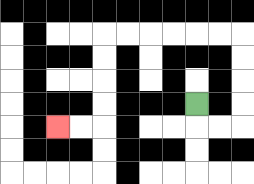{'start': '[8, 4]', 'end': '[2, 5]', 'path_directions': 'D,R,R,U,U,U,U,L,L,L,L,L,L,D,D,D,D,L,L', 'path_coordinates': '[[8, 4], [8, 5], [9, 5], [10, 5], [10, 4], [10, 3], [10, 2], [10, 1], [9, 1], [8, 1], [7, 1], [6, 1], [5, 1], [4, 1], [4, 2], [4, 3], [4, 4], [4, 5], [3, 5], [2, 5]]'}